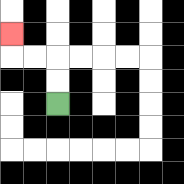{'start': '[2, 4]', 'end': '[0, 1]', 'path_directions': 'U,U,L,L,U', 'path_coordinates': '[[2, 4], [2, 3], [2, 2], [1, 2], [0, 2], [0, 1]]'}